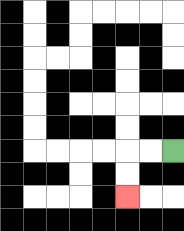{'start': '[7, 6]', 'end': '[5, 8]', 'path_directions': 'L,L,D,D', 'path_coordinates': '[[7, 6], [6, 6], [5, 6], [5, 7], [5, 8]]'}